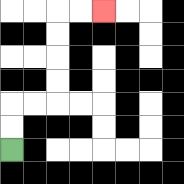{'start': '[0, 6]', 'end': '[4, 0]', 'path_directions': 'U,U,R,R,U,U,U,U,R,R', 'path_coordinates': '[[0, 6], [0, 5], [0, 4], [1, 4], [2, 4], [2, 3], [2, 2], [2, 1], [2, 0], [3, 0], [4, 0]]'}